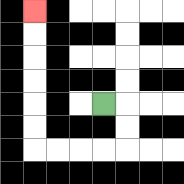{'start': '[4, 4]', 'end': '[1, 0]', 'path_directions': 'R,D,D,L,L,L,L,U,U,U,U,U,U', 'path_coordinates': '[[4, 4], [5, 4], [5, 5], [5, 6], [4, 6], [3, 6], [2, 6], [1, 6], [1, 5], [1, 4], [1, 3], [1, 2], [1, 1], [1, 0]]'}